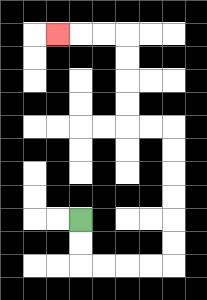{'start': '[3, 9]', 'end': '[2, 1]', 'path_directions': 'D,D,R,R,R,R,U,U,U,U,U,U,L,L,U,U,U,U,L,L,L', 'path_coordinates': '[[3, 9], [3, 10], [3, 11], [4, 11], [5, 11], [6, 11], [7, 11], [7, 10], [7, 9], [7, 8], [7, 7], [7, 6], [7, 5], [6, 5], [5, 5], [5, 4], [5, 3], [5, 2], [5, 1], [4, 1], [3, 1], [2, 1]]'}